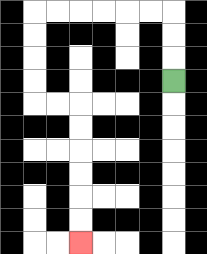{'start': '[7, 3]', 'end': '[3, 10]', 'path_directions': 'U,U,U,L,L,L,L,L,L,D,D,D,D,R,R,D,D,D,D,D,D', 'path_coordinates': '[[7, 3], [7, 2], [7, 1], [7, 0], [6, 0], [5, 0], [4, 0], [3, 0], [2, 0], [1, 0], [1, 1], [1, 2], [1, 3], [1, 4], [2, 4], [3, 4], [3, 5], [3, 6], [3, 7], [3, 8], [3, 9], [3, 10]]'}